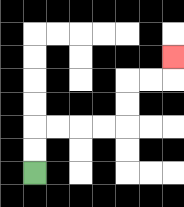{'start': '[1, 7]', 'end': '[7, 2]', 'path_directions': 'U,U,R,R,R,R,U,U,R,R,U', 'path_coordinates': '[[1, 7], [1, 6], [1, 5], [2, 5], [3, 5], [4, 5], [5, 5], [5, 4], [5, 3], [6, 3], [7, 3], [7, 2]]'}